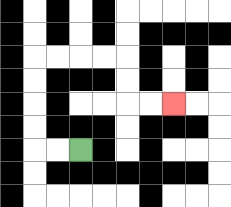{'start': '[3, 6]', 'end': '[7, 4]', 'path_directions': 'L,L,U,U,U,U,R,R,R,R,D,D,R,R', 'path_coordinates': '[[3, 6], [2, 6], [1, 6], [1, 5], [1, 4], [1, 3], [1, 2], [2, 2], [3, 2], [4, 2], [5, 2], [5, 3], [5, 4], [6, 4], [7, 4]]'}